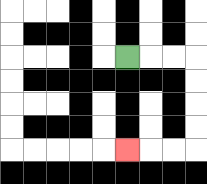{'start': '[5, 2]', 'end': '[5, 6]', 'path_directions': 'R,R,R,D,D,D,D,L,L,L', 'path_coordinates': '[[5, 2], [6, 2], [7, 2], [8, 2], [8, 3], [8, 4], [8, 5], [8, 6], [7, 6], [6, 6], [5, 6]]'}